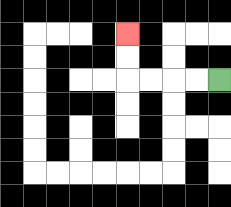{'start': '[9, 3]', 'end': '[5, 1]', 'path_directions': 'L,L,L,L,U,U', 'path_coordinates': '[[9, 3], [8, 3], [7, 3], [6, 3], [5, 3], [5, 2], [5, 1]]'}